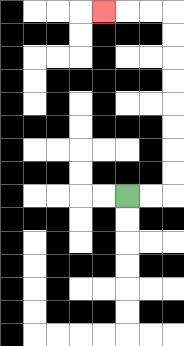{'start': '[5, 8]', 'end': '[4, 0]', 'path_directions': 'R,R,U,U,U,U,U,U,U,U,L,L,L', 'path_coordinates': '[[5, 8], [6, 8], [7, 8], [7, 7], [7, 6], [7, 5], [7, 4], [7, 3], [7, 2], [7, 1], [7, 0], [6, 0], [5, 0], [4, 0]]'}